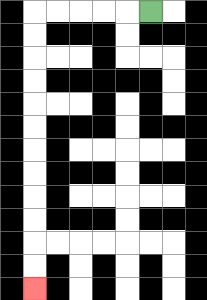{'start': '[6, 0]', 'end': '[1, 12]', 'path_directions': 'L,L,L,L,L,D,D,D,D,D,D,D,D,D,D,D,D', 'path_coordinates': '[[6, 0], [5, 0], [4, 0], [3, 0], [2, 0], [1, 0], [1, 1], [1, 2], [1, 3], [1, 4], [1, 5], [1, 6], [1, 7], [1, 8], [1, 9], [1, 10], [1, 11], [1, 12]]'}